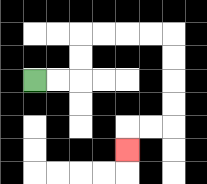{'start': '[1, 3]', 'end': '[5, 6]', 'path_directions': 'R,R,U,U,R,R,R,R,D,D,D,D,L,L,D', 'path_coordinates': '[[1, 3], [2, 3], [3, 3], [3, 2], [3, 1], [4, 1], [5, 1], [6, 1], [7, 1], [7, 2], [7, 3], [7, 4], [7, 5], [6, 5], [5, 5], [5, 6]]'}